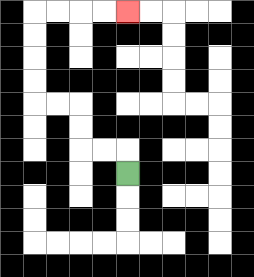{'start': '[5, 7]', 'end': '[5, 0]', 'path_directions': 'U,L,L,U,U,L,L,U,U,U,U,R,R,R,R', 'path_coordinates': '[[5, 7], [5, 6], [4, 6], [3, 6], [3, 5], [3, 4], [2, 4], [1, 4], [1, 3], [1, 2], [1, 1], [1, 0], [2, 0], [3, 0], [4, 0], [5, 0]]'}